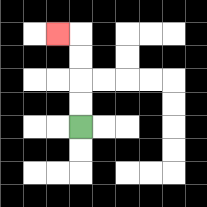{'start': '[3, 5]', 'end': '[2, 1]', 'path_directions': 'U,U,U,U,L', 'path_coordinates': '[[3, 5], [3, 4], [3, 3], [3, 2], [3, 1], [2, 1]]'}